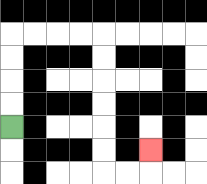{'start': '[0, 5]', 'end': '[6, 6]', 'path_directions': 'U,U,U,U,R,R,R,R,D,D,D,D,D,D,R,R,U', 'path_coordinates': '[[0, 5], [0, 4], [0, 3], [0, 2], [0, 1], [1, 1], [2, 1], [3, 1], [4, 1], [4, 2], [4, 3], [4, 4], [4, 5], [4, 6], [4, 7], [5, 7], [6, 7], [6, 6]]'}